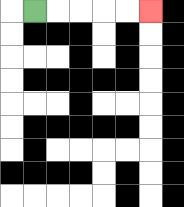{'start': '[1, 0]', 'end': '[6, 0]', 'path_directions': 'R,R,R,R,R', 'path_coordinates': '[[1, 0], [2, 0], [3, 0], [4, 0], [5, 0], [6, 0]]'}